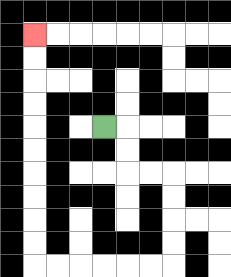{'start': '[4, 5]', 'end': '[1, 1]', 'path_directions': 'R,D,D,R,R,D,D,D,D,L,L,L,L,L,L,U,U,U,U,U,U,U,U,U,U', 'path_coordinates': '[[4, 5], [5, 5], [5, 6], [5, 7], [6, 7], [7, 7], [7, 8], [7, 9], [7, 10], [7, 11], [6, 11], [5, 11], [4, 11], [3, 11], [2, 11], [1, 11], [1, 10], [1, 9], [1, 8], [1, 7], [1, 6], [1, 5], [1, 4], [1, 3], [1, 2], [1, 1]]'}